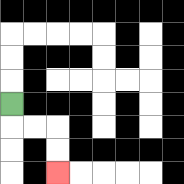{'start': '[0, 4]', 'end': '[2, 7]', 'path_directions': 'D,R,R,D,D', 'path_coordinates': '[[0, 4], [0, 5], [1, 5], [2, 5], [2, 6], [2, 7]]'}